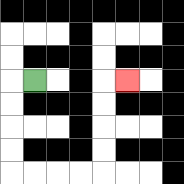{'start': '[1, 3]', 'end': '[5, 3]', 'path_directions': 'L,D,D,D,D,R,R,R,R,U,U,U,U,R', 'path_coordinates': '[[1, 3], [0, 3], [0, 4], [0, 5], [0, 6], [0, 7], [1, 7], [2, 7], [3, 7], [4, 7], [4, 6], [4, 5], [4, 4], [4, 3], [5, 3]]'}